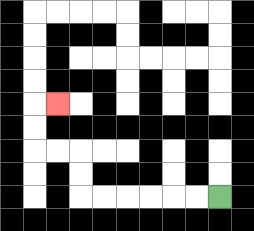{'start': '[9, 8]', 'end': '[2, 4]', 'path_directions': 'L,L,L,L,L,L,U,U,L,L,U,U,R', 'path_coordinates': '[[9, 8], [8, 8], [7, 8], [6, 8], [5, 8], [4, 8], [3, 8], [3, 7], [3, 6], [2, 6], [1, 6], [1, 5], [1, 4], [2, 4]]'}